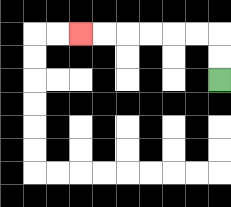{'start': '[9, 3]', 'end': '[3, 1]', 'path_directions': 'U,U,L,L,L,L,L,L', 'path_coordinates': '[[9, 3], [9, 2], [9, 1], [8, 1], [7, 1], [6, 1], [5, 1], [4, 1], [3, 1]]'}